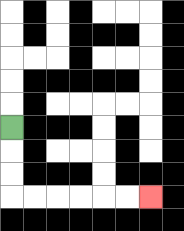{'start': '[0, 5]', 'end': '[6, 8]', 'path_directions': 'D,D,D,R,R,R,R,R,R', 'path_coordinates': '[[0, 5], [0, 6], [0, 7], [0, 8], [1, 8], [2, 8], [3, 8], [4, 8], [5, 8], [6, 8]]'}